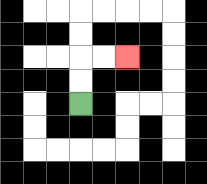{'start': '[3, 4]', 'end': '[5, 2]', 'path_directions': 'U,U,R,R', 'path_coordinates': '[[3, 4], [3, 3], [3, 2], [4, 2], [5, 2]]'}